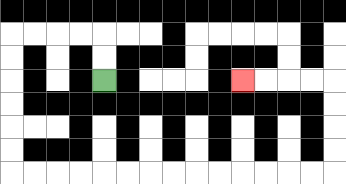{'start': '[4, 3]', 'end': '[10, 3]', 'path_directions': 'U,U,L,L,L,L,D,D,D,D,D,D,R,R,R,R,R,R,R,R,R,R,R,R,R,R,U,U,U,U,L,L,L,L', 'path_coordinates': '[[4, 3], [4, 2], [4, 1], [3, 1], [2, 1], [1, 1], [0, 1], [0, 2], [0, 3], [0, 4], [0, 5], [0, 6], [0, 7], [1, 7], [2, 7], [3, 7], [4, 7], [5, 7], [6, 7], [7, 7], [8, 7], [9, 7], [10, 7], [11, 7], [12, 7], [13, 7], [14, 7], [14, 6], [14, 5], [14, 4], [14, 3], [13, 3], [12, 3], [11, 3], [10, 3]]'}